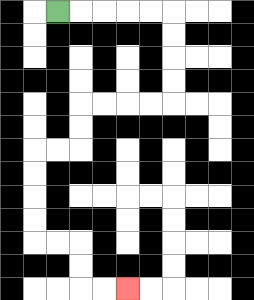{'start': '[2, 0]', 'end': '[5, 12]', 'path_directions': 'R,R,R,R,R,D,D,D,D,L,L,L,L,D,D,L,L,D,D,D,D,R,R,D,D,R,R', 'path_coordinates': '[[2, 0], [3, 0], [4, 0], [5, 0], [6, 0], [7, 0], [7, 1], [7, 2], [7, 3], [7, 4], [6, 4], [5, 4], [4, 4], [3, 4], [3, 5], [3, 6], [2, 6], [1, 6], [1, 7], [1, 8], [1, 9], [1, 10], [2, 10], [3, 10], [3, 11], [3, 12], [4, 12], [5, 12]]'}